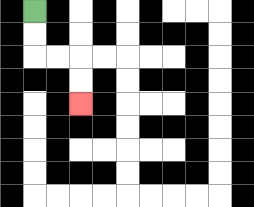{'start': '[1, 0]', 'end': '[3, 4]', 'path_directions': 'D,D,R,R,D,D', 'path_coordinates': '[[1, 0], [1, 1], [1, 2], [2, 2], [3, 2], [3, 3], [3, 4]]'}